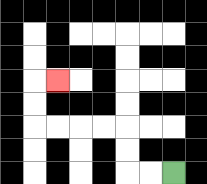{'start': '[7, 7]', 'end': '[2, 3]', 'path_directions': 'L,L,U,U,L,L,L,L,U,U,R', 'path_coordinates': '[[7, 7], [6, 7], [5, 7], [5, 6], [5, 5], [4, 5], [3, 5], [2, 5], [1, 5], [1, 4], [1, 3], [2, 3]]'}